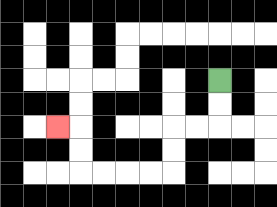{'start': '[9, 3]', 'end': '[2, 5]', 'path_directions': 'D,D,L,L,D,D,L,L,L,L,U,U,L', 'path_coordinates': '[[9, 3], [9, 4], [9, 5], [8, 5], [7, 5], [7, 6], [7, 7], [6, 7], [5, 7], [4, 7], [3, 7], [3, 6], [3, 5], [2, 5]]'}